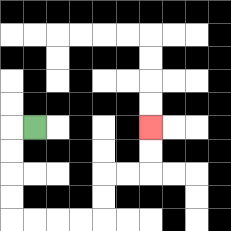{'start': '[1, 5]', 'end': '[6, 5]', 'path_directions': 'L,D,D,D,D,R,R,R,R,U,U,R,R,U,U', 'path_coordinates': '[[1, 5], [0, 5], [0, 6], [0, 7], [0, 8], [0, 9], [1, 9], [2, 9], [3, 9], [4, 9], [4, 8], [4, 7], [5, 7], [6, 7], [6, 6], [6, 5]]'}